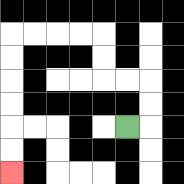{'start': '[5, 5]', 'end': '[0, 7]', 'path_directions': 'R,U,U,L,L,U,U,L,L,L,L,D,D,D,D,D,D', 'path_coordinates': '[[5, 5], [6, 5], [6, 4], [6, 3], [5, 3], [4, 3], [4, 2], [4, 1], [3, 1], [2, 1], [1, 1], [0, 1], [0, 2], [0, 3], [0, 4], [0, 5], [0, 6], [0, 7]]'}